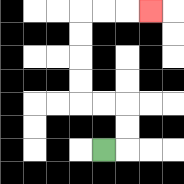{'start': '[4, 6]', 'end': '[6, 0]', 'path_directions': 'R,U,U,L,L,U,U,U,U,R,R,R', 'path_coordinates': '[[4, 6], [5, 6], [5, 5], [5, 4], [4, 4], [3, 4], [3, 3], [3, 2], [3, 1], [3, 0], [4, 0], [5, 0], [6, 0]]'}